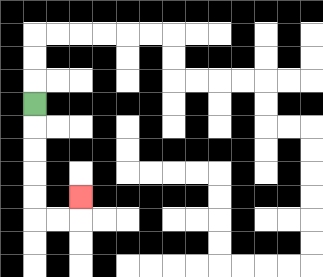{'start': '[1, 4]', 'end': '[3, 8]', 'path_directions': 'D,D,D,D,D,R,R,U', 'path_coordinates': '[[1, 4], [1, 5], [1, 6], [1, 7], [1, 8], [1, 9], [2, 9], [3, 9], [3, 8]]'}